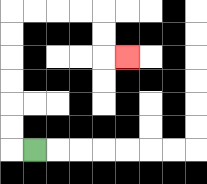{'start': '[1, 6]', 'end': '[5, 2]', 'path_directions': 'L,U,U,U,U,U,U,R,R,R,R,D,D,R', 'path_coordinates': '[[1, 6], [0, 6], [0, 5], [0, 4], [0, 3], [0, 2], [0, 1], [0, 0], [1, 0], [2, 0], [3, 0], [4, 0], [4, 1], [4, 2], [5, 2]]'}